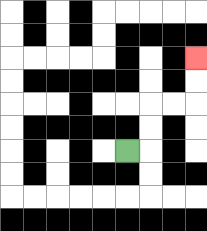{'start': '[5, 6]', 'end': '[8, 2]', 'path_directions': 'R,U,U,R,R,U,U', 'path_coordinates': '[[5, 6], [6, 6], [6, 5], [6, 4], [7, 4], [8, 4], [8, 3], [8, 2]]'}